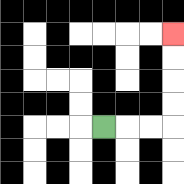{'start': '[4, 5]', 'end': '[7, 1]', 'path_directions': 'R,R,R,U,U,U,U', 'path_coordinates': '[[4, 5], [5, 5], [6, 5], [7, 5], [7, 4], [7, 3], [7, 2], [7, 1]]'}